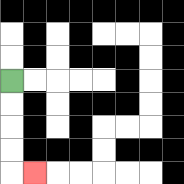{'start': '[0, 3]', 'end': '[1, 7]', 'path_directions': 'D,D,D,D,R', 'path_coordinates': '[[0, 3], [0, 4], [0, 5], [0, 6], [0, 7], [1, 7]]'}